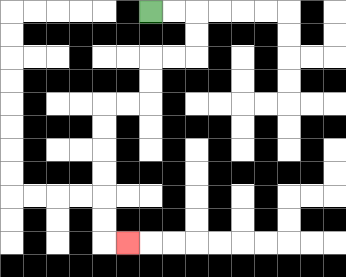{'start': '[6, 0]', 'end': '[5, 10]', 'path_directions': 'R,R,D,D,L,L,D,D,L,L,D,D,D,D,D,D,R', 'path_coordinates': '[[6, 0], [7, 0], [8, 0], [8, 1], [8, 2], [7, 2], [6, 2], [6, 3], [6, 4], [5, 4], [4, 4], [4, 5], [4, 6], [4, 7], [4, 8], [4, 9], [4, 10], [5, 10]]'}